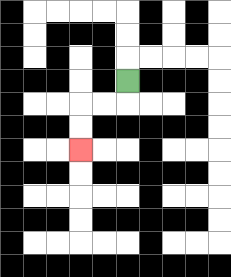{'start': '[5, 3]', 'end': '[3, 6]', 'path_directions': 'D,L,L,D,D', 'path_coordinates': '[[5, 3], [5, 4], [4, 4], [3, 4], [3, 5], [3, 6]]'}